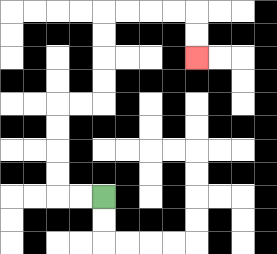{'start': '[4, 8]', 'end': '[8, 2]', 'path_directions': 'L,L,U,U,U,U,R,R,U,U,U,U,R,R,R,R,D,D', 'path_coordinates': '[[4, 8], [3, 8], [2, 8], [2, 7], [2, 6], [2, 5], [2, 4], [3, 4], [4, 4], [4, 3], [4, 2], [4, 1], [4, 0], [5, 0], [6, 0], [7, 0], [8, 0], [8, 1], [8, 2]]'}